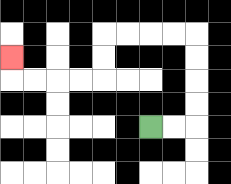{'start': '[6, 5]', 'end': '[0, 2]', 'path_directions': 'R,R,U,U,U,U,L,L,L,L,D,D,L,L,L,L,U', 'path_coordinates': '[[6, 5], [7, 5], [8, 5], [8, 4], [8, 3], [8, 2], [8, 1], [7, 1], [6, 1], [5, 1], [4, 1], [4, 2], [4, 3], [3, 3], [2, 3], [1, 3], [0, 3], [0, 2]]'}